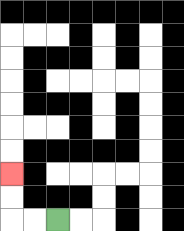{'start': '[2, 9]', 'end': '[0, 7]', 'path_directions': 'L,L,U,U', 'path_coordinates': '[[2, 9], [1, 9], [0, 9], [0, 8], [0, 7]]'}